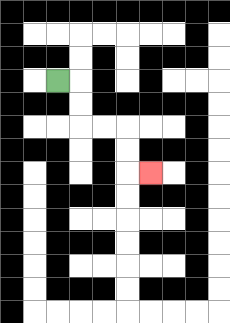{'start': '[2, 3]', 'end': '[6, 7]', 'path_directions': 'R,D,D,R,R,D,D,R', 'path_coordinates': '[[2, 3], [3, 3], [3, 4], [3, 5], [4, 5], [5, 5], [5, 6], [5, 7], [6, 7]]'}